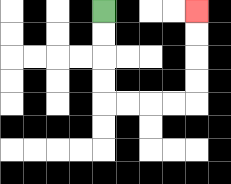{'start': '[4, 0]', 'end': '[8, 0]', 'path_directions': 'D,D,D,D,R,R,R,R,U,U,U,U', 'path_coordinates': '[[4, 0], [4, 1], [4, 2], [4, 3], [4, 4], [5, 4], [6, 4], [7, 4], [8, 4], [8, 3], [8, 2], [8, 1], [8, 0]]'}